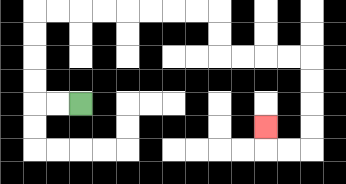{'start': '[3, 4]', 'end': '[11, 5]', 'path_directions': 'L,L,U,U,U,U,R,R,R,R,R,R,R,R,D,D,R,R,R,R,D,D,D,D,L,L,U', 'path_coordinates': '[[3, 4], [2, 4], [1, 4], [1, 3], [1, 2], [1, 1], [1, 0], [2, 0], [3, 0], [4, 0], [5, 0], [6, 0], [7, 0], [8, 0], [9, 0], [9, 1], [9, 2], [10, 2], [11, 2], [12, 2], [13, 2], [13, 3], [13, 4], [13, 5], [13, 6], [12, 6], [11, 6], [11, 5]]'}